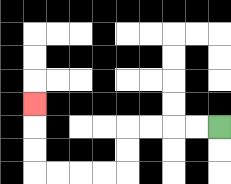{'start': '[9, 5]', 'end': '[1, 4]', 'path_directions': 'L,L,L,L,D,D,L,L,L,L,U,U,U', 'path_coordinates': '[[9, 5], [8, 5], [7, 5], [6, 5], [5, 5], [5, 6], [5, 7], [4, 7], [3, 7], [2, 7], [1, 7], [1, 6], [1, 5], [1, 4]]'}